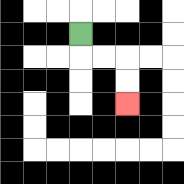{'start': '[3, 1]', 'end': '[5, 4]', 'path_directions': 'D,R,R,D,D', 'path_coordinates': '[[3, 1], [3, 2], [4, 2], [5, 2], [5, 3], [5, 4]]'}